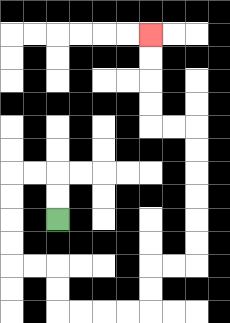{'start': '[2, 9]', 'end': '[6, 1]', 'path_directions': 'U,U,L,L,D,D,D,D,R,R,D,D,R,R,R,R,U,U,R,R,U,U,U,U,U,U,L,L,U,U,U,U', 'path_coordinates': '[[2, 9], [2, 8], [2, 7], [1, 7], [0, 7], [0, 8], [0, 9], [0, 10], [0, 11], [1, 11], [2, 11], [2, 12], [2, 13], [3, 13], [4, 13], [5, 13], [6, 13], [6, 12], [6, 11], [7, 11], [8, 11], [8, 10], [8, 9], [8, 8], [8, 7], [8, 6], [8, 5], [7, 5], [6, 5], [6, 4], [6, 3], [6, 2], [6, 1]]'}